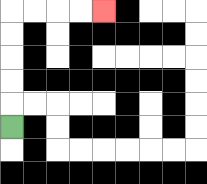{'start': '[0, 5]', 'end': '[4, 0]', 'path_directions': 'U,U,U,U,U,R,R,R,R', 'path_coordinates': '[[0, 5], [0, 4], [0, 3], [0, 2], [0, 1], [0, 0], [1, 0], [2, 0], [3, 0], [4, 0]]'}